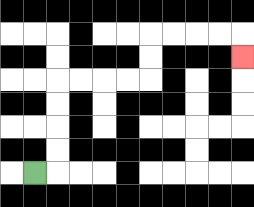{'start': '[1, 7]', 'end': '[10, 2]', 'path_directions': 'R,U,U,U,U,R,R,R,R,U,U,R,R,R,R,D', 'path_coordinates': '[[1, 7], [2, 7], [2, 6], [2, 5], [2, 4], [2, 3], [3, 3], [4, 3], [5, 3], [6, 3], [6, 2], [6, 1], [7, 1], [8, 1], [9, 1], [10, 1], [10, 2]]'}